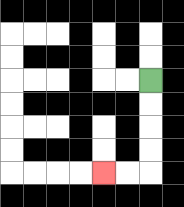{'start': '[6, 3]', 'end': '[4, 7]', 'path_directions': 'D,D,D,D,L,L', 'path_coordinates': '[[6, 3], [6, 4], [6, 5], [6, 6], [6, 7], [5, 7], [4, 7]]'}